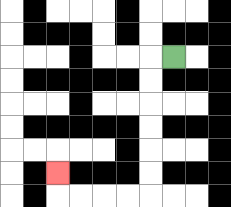{'start': '[7, 2]', 'end': '[2, 7]', 'path_directions': 'L,D,D,D,D,D,D,L,L,L,L,U', 'path_coordinates': '[[7, 2], [6, 2], [6, 3], [6, 4], [6, 5], [6, 6], [6, 7], [6, 8], [5, 8], [4, 8], [3, 8], [2, 8], [2, 7]]'}